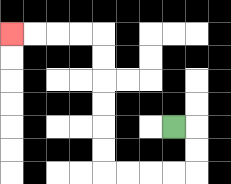{'start': '[7, 5]', 'end': '[0, 1]', 'path_directions': 'R,D,D,L,L,L,L,U,U,U,U,U,U,L,L,L,L', 'path_coordinates': '[[7, 5], [8, 5], [8, 6], [8, 7], [7, 7], [6, 7], [5, 7], [4, 7], [4, 6], [4, 5], [4, 4], [4, 3], [4, 2], [4, 1], [3, 1], [2, 1], [1, 1], [0, 1]]'}